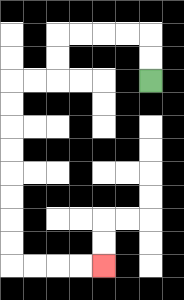{'start': '[6, 3]', 'end': '[4, 11]', 'path_directions': 'U,U,L,L,L,L,D,D,L,L,D,D,D,D,D,D,D,D,R,R,R,R', 'path_coordinates': '[[6, 3], [6, 2], [6, 1], [5, 1], [4, 1], [3, 1], [2, 1], [2, 2], [2, 3], [1, 3], [0, 3], [0, 4], [0, 5], [0, 6], [0, 7], [0, 8], [0, 9], [0, 10], [0, 11], [1, 11], [2, 11], [3, 11], [4, 11]]'}